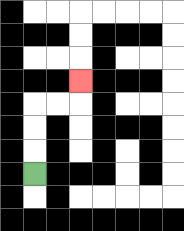{'start': '[1, 7]', 'end': '[3, 3]', 'path_directions': 'U,U,U,R,R,U', 'path_coordinates': '[[1, 7], [1, 6], [1, 5], [1, 4], [2, 4], [3, 4], [3, 3]]'}